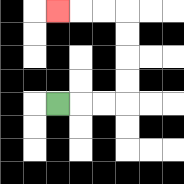{'start': '[2, 4]', 'end': '[2, 0]', 'path_directions': 'R,R,R,U,U,U,U,L,L,L', 'path_coordinates': '[[2, 4], [3, 4], [4, 4], [5, 4], [5, 3], [5, 2], [5, 1], [5, 0], [4, 0], [3, 0], [2, 0]]'}